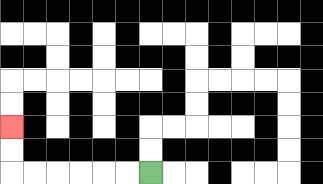{'start': '[6, 7]', 'end': '[0, 5]', 'path_directions': 'L,L,L,L,L,L,U,U', 'path_coordinates': '[[6, 7], [5, 7], [4, 7], [3, 7], [2, 7], [1, 7], [0, 7], [0, 6], [0, 5]]'}